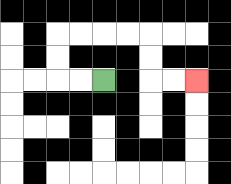{'start': '[4, 3]', 'end': '[8, 3]', 'path_directions': 'L,L,U,U,R,R,R,R,D,D,R,R', 'path_coordinates': '[[4, 3], [3, 3], [2, 3], [2, 2], [2, 1], [3, 1], [4, 1], [5, 1], [6, 1], [6, 2], [6, 3], [7, 3], [8, 3]]'}